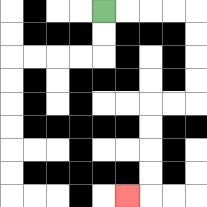{'start': '[4, 0]', 'end': '[5, 8]', 'path_directions': 'R,R,R,R,D,D,D,D,L,L,D,D,D,D,L', 'path_coordinates': '[[4, 0], [5, 0], [6, 0], [7, 0], [8, 0], [8, 1], [8, 2], [8, 3], [8, 4], [7, 4], [6, 4], [6, 5], [6, 6], [6, 7], [6, 8], [5, 8]]'}